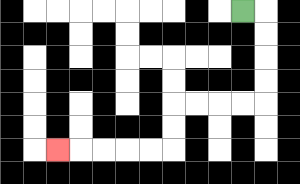{'start': '[10, 0]', 'end': '[2, 6]', 'path_directions': 'R,D,D,D,D,L,L,L,L,D,D,L,L,L,L,L', 'path_coordinates': '[[10, 0], [11, 0], [11, 1], [11, 2], [11, 3], [11, 4], [10, 4], [9, 4], [8, 4], [7, 4], [7, 5], [7, 6], [6, 6], [5, 6], [4, 6], [3, 6], [2, 6]]'}